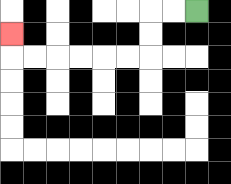{'start': '[8, 0]', 'end': '[0, 1]', 'path_directions': 'L,L,D,D,L,L,L,L,L,L,U', 'path_coordinates': '[[8, 0], [7, 0], [6, 0], [6, 1], [6, 2], [5, 2], [4, 2], [3, 2], [2, 2], [1, 2], [0, 2], [0, 1]]'}